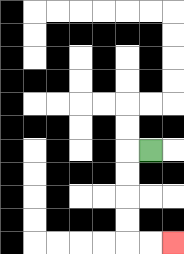{'start': '[6, 6]', 'end': '[7, 10]', 'path_directions': 'L,D,D,D,D,R,R', 'path_coordinates': '[[6, 6], [5, 6], [5, 7], [5, 8], [5, 9], [5, 10], [6, 10], [7, 10]]'}